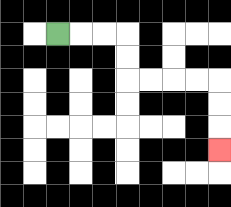{'start': '[2, 1]', 'end': '[9, 6]', 'path_directions': 'R,R,R,D,D,R,R,R,R,D,D,D', 'path_coordinates': '[[2, 1], [3, 1], [4, 1], [5, 1], [5, 2], [5, 3], [6, 3], [7, 3], [8, 3], [9, 3], [9, 4], [9, 5], [9, 6]]'}